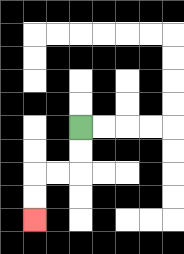{'start': '[3, 5]', 'end': '[1, 9]', 'path_directions': 'D,D,L,L,D,D', 'path_coordinates': '[[3, 5], [3, 6], [3, 7], [2, 7], [1, 7], [1, 8], [1, 9]]'}